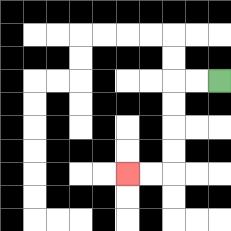{'start': '[9, 3]', 'end': '[5, 7]', 'path_directions': 'L,L,D,D,D,D,L,L', 'path_coordinates': '[[9, 3], [8, 3], [7, 3], [7, 4], [7, 5], [7, 6], [7, 7], [6, 7], [5, 7]]'}